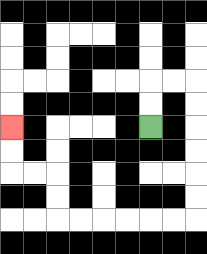{'start': '[6, 5]', 'end': '[0, 5]', 'path_directions': 'U,U,R,R,D,D,D,D,D,D,L,L,L,L,L,L,U,U,L,L,U,U', 'path_coordinates': '[[6, 5], [6, 4], [6, 3], [7, 3], [8, 3], [8, 4], [8, 5], [8, 6], [8, 7], [8, 8], [8, 9], [7, 9], [6, 9], [5, 9], [4, 9], [3, 9], [2, 9], [2, 8], [2, 7], [1, 7], [0, 7], [0, 6], [0, 5]]'}